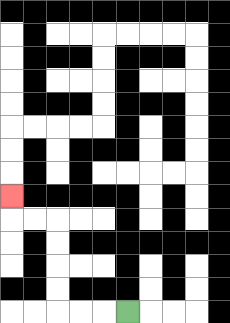{'start': '[5, 13]', 'end': '[0, 8]', 'path_directions': 'L,L,L,U,U,U,U,L,L,U', 'path_coordinates': '[[5, 13], [4, 13], [3, 13], [2, 13], [2, 12], [2, 11], [2, 10], [2, 9], [1, 9], [0, 9], [0, 8]]'}